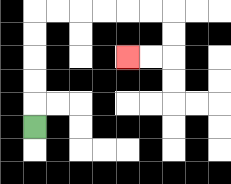{'start': '[1, 5]', 'end': '[5, 2]', 'path_directions': 'U,U,U,U,U,R,R,R,R,R,R,D,D,L,L', 'path_coordinates': '[[1, 5], [1, 4], [1, 3], [1, 2], [1, 1], [1, 0], [2, 0], [3, 0], [4, 0], [5, 0], [6, 0], [7, 0], [7, 1], [7, 2], [6, 2], [5, 2]]'}